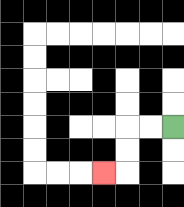{'start': '[7, 5]', 'end': '[4, 7]', 'path_directions': 'L,L,D,D,L', 'path_coordinates': '[[7, 5], [6, 5], [5, 5], [5, 6], [5, 7], [4, 7]]'}